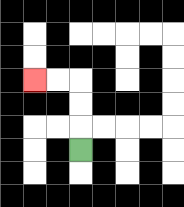{'start': '[3, 6]', 'end': '[1, 3]', 'path_directions': 'U,U,U,L,L', 'path_coordinates': '[[3, 6], [3, 5], [3, 4], [3, 3], [2, 3], [1, 3]]'}